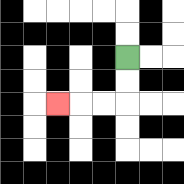{'start': '[5, 2]', 'end': '[2, 4]', 'path_directions': 'D,D,L,L,L', 'path_coordinates': '[[5, 2], [5, 3], [5, 4], [4, 4], [3, 4], [2, 4]]'}